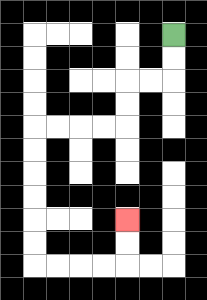{'start': '[7, 1]', 'end': '[5, 9]', 'path_directions': 'D,D,L,L,D,D,L,L,L,L,D,D,D,D,D,D,R,R,R,R,U,U', 'path_coordinates': '[[7, 1], [7, 2], [7, 3], [6, 3], [5, 3], [5, 4], [5, 5], [4, 5], [3, 5], [2, 5], [1, 5], [1, 6], [1, 7], [1, 8], [1, 9], [1, 10], [1, 11], [2, 11], [3, 11], [4, 11], [5, 11], [5, 10], [5, 9]]'}